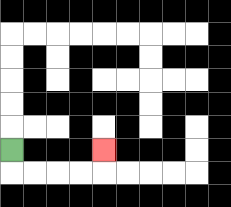{'start': '[0, 6]', 'end': '[4, 6]', 'path_directions': 'D,R,R,R,R,U', 'path_coordinates': '[[0, 6], [0, 7], [1, 7], [2, 7], [3, 7], [4, 7], [4, 6]]'}